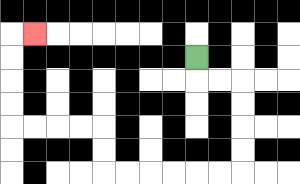{'start': '[8, 2]', 'end': '[1, 1]', 'path_directions': 'D,R,R,D,D,D,D,L,L,L,L,L,L,U,U,L,L,L,L,U,U,U,U,R', 'path_coordinates': '[[8, 2], [8, 3], [9, 3], [10, 3], [10, 4], [10, 5], [10, 6], [10, 7], [9, 7], [8, 7], [7, 7], [6, 7], [5, 7], [4, 7], [4, 6], [4, 5], [3, 5], [2, 5], [1, 5], [0, 5], [0, 4], [0, 3], [0, 2], [0, 1], [1, 1]]'}